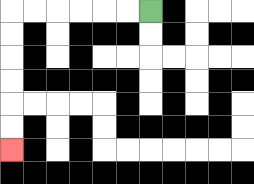{'start': '[6, 0]', 'end': '[0, 6]', 'path_directions': 'L,L,L,L,L,L,D,D,D,D,D,D', 'path_coordinates': '[[6, 0], [5, 0], [4, 0], [3, 0], [2, 0], [1, 0], [0, 0], [0, 1], [0, 2], [0, 3], [0, 4], [0, 5], [0, 6]]'}